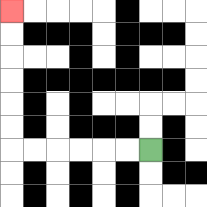{'start': '[6, 6]', 'end': '[0, 0]', 'path_directions': 'L,L,L,L,L,L,U,U,U,U,U,U', 'path_coordinates': '[[6, 6], [5, 6], [4, 6], [3, 6], [2, 6], [1, 6], [0, 6], [0, 5], [0, 4], [0, 3], [0, 2], [0, 1], [0, 0]]'}